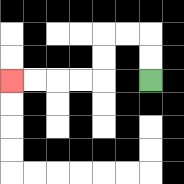{'start': '[6, 3]', 'end': '[0, 3]', 'path_directions': 'U,U,L,L,D,D,L,L,L,L', 'path_coordinates': '[[6, 3], [6, 2], [6, 1], [5, 1], [4, 1], [4, 2], [4, 3], [3, 3], [2, 3], [1, 3], [0, 3]]'}